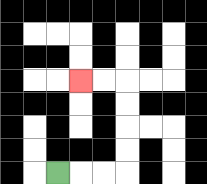{'start': '[2, 7]', 'end': '[3, 3]', 'path_directions': 'R,R,R,U,U,U,U,L,L', 'path_coordinates': '[[2, 7], [3, 7], [4, 7], [5, 7], [5, 6], [5, 5], [5, 4], [5, 3], [4, 3], [3, 3]]'}